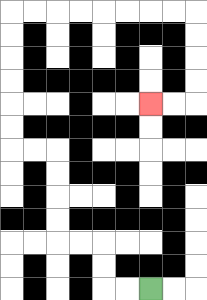{'start': '[6, 12]', 'end': '[6, 4]', 'path_directions': 'L,L,U,U,L,L,U,U,U,U,L,L,U,U,U,U,U,U,R,R,R,R,R,R,R,R,D,D,D,D,L,L', 'path_coordinates': '[[6, 12], [5, 12], [4, 12], [4, 11], [4, 10], [3, 10], [2, 10], [2, 9], [2, 8], [2, 7], [2, 6], [1, 6], [0, 6], [0, 5], [0, 4], [0, 3], [0, 2], [0, 1], [0, 0], [1, 0], [2, 0], [3, 0], [4, 0], [5, 0], [6, 0], [7, 0], [8, 0], [8, 1], [8, 2], [8, 3], [8, 4], [7, 4], [6, 4]]'}